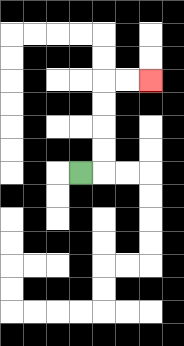{'start': '[3, 7]', 'end': '[6, 3]', 'path_directions': 'R,U,U,U,U,R,R', 'path_coordinates': '[[3, 7], [4, 7], [4, 6], [4, 5], [4, 4], [4, 3], [5, 3], [6, 3]]'}